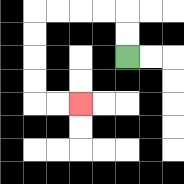{'start': '[5, 2]', 'end': '[3, 4]', 'path_directions': 'U,U,L,L,L,L,D,D,D,D,R,R', 'path_coordinates': '[[5, 2], [5, 1], [5, 0], [4, 0], [3, 0], [2, 0], [1, 0], [1, 1], [1, 2], [1, 3], [1, 4], [2, 4], [3, 4]]'}